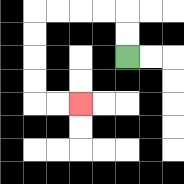{'start': '[5, 2]', 'end': '[3, 4]', 'path_directions': 'U,U,L,L,L,L,D,D,D,D,R,R', 'path_coordinates': '[[5, 2], [5, 1], [5, 0], [4, 0], [3, 0], [2, 0], [1, 0], [1, 1], [1, 2], [1, 3], [1, 4], [2, 4], [3, 4]]'}